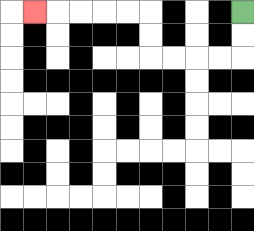{'start': '[10, 0]', 'end': '[1, 0]', 'path_directions': 'D,D,L,L,L,L,U,U,L,L,L,L,L', 'path_coordinates': '[[10, 0], [10, 1], [10, 2], [9, 2], [8, 2], [7, 2], [6, 2], [6, 1], [6, 0], [5, 0], [4, 0], [3, 0], [2, 0], [1, 0]]'}